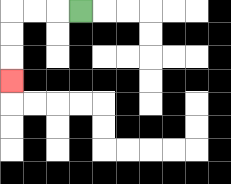{'start': '[3, 0]', 'end': '[0, 3]', 'path_directions': 'L,L,L,D,D,D', 'path_coordinates': '[[3, 0], [2, 0], [1, 0], [0, 0], [0, 1], [0, 2], [0, 3]]'}